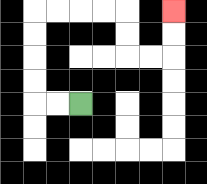{'start': '[3, 4]', 'end': '[7, 0]', 'path_directions': 'L,L,U,U,U,U,R,R,R,R,D,D,R,R,U,U', 'path_coordinates': '[[3, 4], [2, 4], [1, 4], [1, 3], [1, 2], [1, 1], [1, 0], [2, 0], [3, 0], [4, 0], [5, 0], [5, 1], [5, 2], [6, 2], [7, 2], [7, 1], [7, 0]]'}